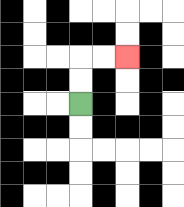{'start': '[3, 4]', 'end': '[5, 2]', 'path_directions': 'U,U,R,R', 'path_coordinates': '[[3, 4], [3, 3], [3, 2], [4, 2], [5, 2]]'}